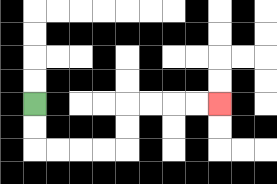{'start': '[1, 4]', 'end': '[9, 4]', 'path_directions': 'D,D,R,R,R,R,U,U,R,R,R,R', 'path_coordinates': '[[1, 4], [1, 5], [1, 6], [2, 6], [3, 6], [4, 6], [5, 6], [5, 5], [5, 4], [6, 4], [7, 4], [8, 4], [9, 4]]'}